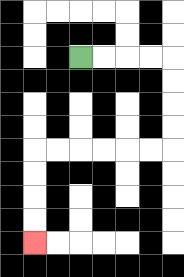{'start': '[3, 2]', 'end': '[1, 10]', 'path_directions': 'R,R,R,R,D,D,D,D,L,L,L,L,L,L,D,D,D,D', 'path_coordinates': '[[3, 2], [4, 2], [5, 2], [6, 2], [7, 2], [7, 3], [7, 4], [7, 5], [7, 6], [6, 6], [5, 6], [4, 6], [3, 6], [2, 6], [1, 6], [1, 7], [1, 8], [1, 9], [1, 10]]'}